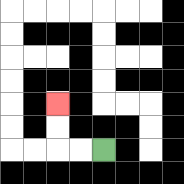{'start': '[4, 6]', 'end': '[2, 4]', 'path_directions': 'L,L,U,U', 'path_coordinates': '[[4, 6], [3, 6], [2, 6], [2, 5], [2, 4]]'}